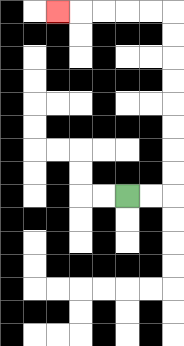{'start': '[5, 8]', 'end': '[2, 0]', 'path_directions': 'R,R,U,U,U,U,U,U,U,U,L,L,L,L,L', 'path_coordinates': '[[5, 8], [6, 8], [7, 8], [7, 7], [7, 6], [7, 5], [7, 4], [7, 3], [7, 2], [7, 1], [7, 0], [6, 0], [5, 0], [4, 0], [3, 0], [2, 0]]'}